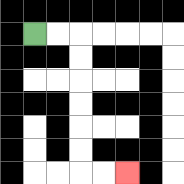{'start': '[1, 1]', 'end': '[5, 7]', 'path_directions': 'R,R,D,D,D,D,D,D,R,R', 'path_coordinates': '[[1, 1], [2, 1], [3, 1], [3, 2], [3, 3], [3, 4], [3, 5], [3, 6], [3, 7], [4, 7], [5, 7]]'}